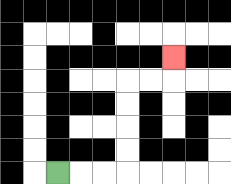{'start': '[2, 7]', 'end': '[7, 2]', 'path_directions': 'R,R,R,U,U,U,U,R,R,U', 'path_coordinates': '[[2, 7], [3, 7], [4, 7], [5, 7], [5, 6], [5, 5], [5, 4], [5, 3], [6, 3], [7, 3], [7, 2]]'}